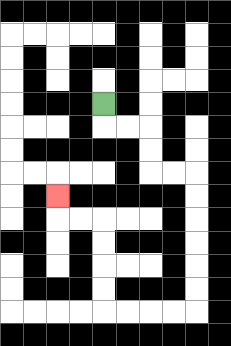{'start': '[4, 4]', 'end': '[2, 8]', 'path_directions': 'D,R,R,D,D,R,R,D,D,D,D,D,D,L,L,L,L,U,U,U,U,L,L,U', 'path_coordinates': '[[4, 4], [4, 5], [5, 5], [6, 5], [6, 6], [6, 7], [7, 7], [8, 7], [8, 8], [8, 9], [8, 10], [8, 11], [8, 12], [8, 13], [7, 13], [6, 13], [5, 13], [4, 13], [4, 12], [4, 11], [4, 10], [4, 9], [3, 9], [2, 9], [2, 8]]'}